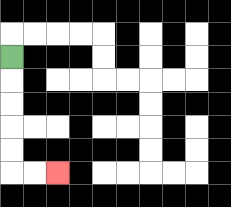{'start': '[0, 2]', 'end': '[2, 7]', 'path_directions': 'D,D,D,D,D,R,R', 'path_coordinates': '[[0, 2], [0, 3], [0, 4], [0, 5], [0, 6], [0, 7], [1, 7], [2, 7]]'}